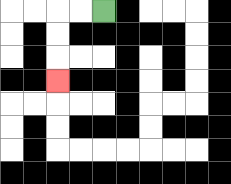{'start': '[4, 0]', 'end': '[2, 3]', 'path_directions': 'L,L,D,D,D', 'path_coordinates': '[[4, 0], [3, 0], [2, 0], [2, 1], [2, 2], [2, 3]]'}